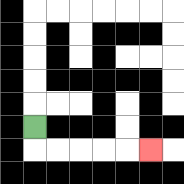{'start': '[1, 5]', 'end': '[6, 6]', 'path_directions': 'D,R,R,R,R,R', 'path_coordinates': '[[1, 5], [1, 6], [2, 6], [3, 6], [4, 6], [5, 6], [6, 6]]'}